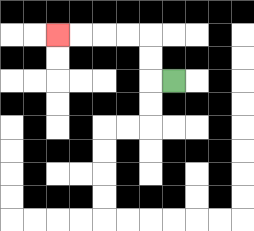{'start': '[7, 3]', 'end': '[2, 1]', 'path_directions': 'L,U,U,L,L,L,L', 'path_coordinates': '[[7, 3], [6, 3], [6, 2], [6, 1], [5, 1], [4, 1], [3, 1], [2, 1]]'}